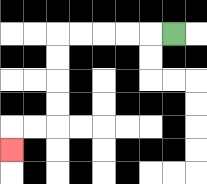{'start': '[7, 1]', 'end': '[0, 6]', 'path_directions': 'L,L,L,L,L,D,D,D,D,L,L,D', 'path_coordinates': '[[7, 1], [6, 1], [5, 1], [4, 1], [3, 1], [2, 1], [2, 2], [2, 3], [2, 4], [2, 5], [1, 5], [0, 5], [0, 6]]'}